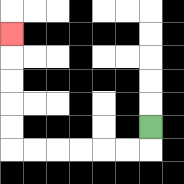{'start': '[6, 5]', 'end': '[0, 1]', 'path_directions': 'D,L,L,L,L,L,L,U,U,U,U,U', 'path_coordinates': '[[6, 5], [6, 6], [5, 6], [4, 6], [3, 6], [2, 6], [1, 6], [0, 6], [0, 5], [0, 4], [0, 3], [0, 2], [0, 1]]'}